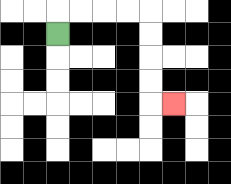{'start': '[2, 1]', 'end': '[7, 4]', 'path_directions': 'U,R,R,R,R,D,D,D,D,R', 'path_coordinates': '[[2, 1], [2, 0], [3, 0], [4, 0], [5, 0], [6, 0], [6, 1], [6, 2], [6, 3], [6, 4], [7, 4]]'}